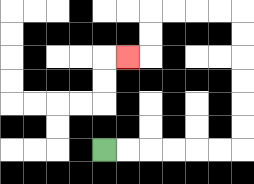{'start': '[4, 6]', 'end': '[5, 2]', 'path_directions': 'R,R,R,R,R,R,U,U,U,U,U,U,L,L,L,L,D,D,L', 'path_coordinates': '[[4, 6], [5, 6], [6, 6], [7, 6], [8, 6], [9, 6], [10, 6], [10, 5], [10, 4], [10, 3], [10, 2], [10, 1], [10, 0], [9, 0], [8, 0], [7, 0], [6, 0], [6, 1], [6, 2], [5, 2]]'}